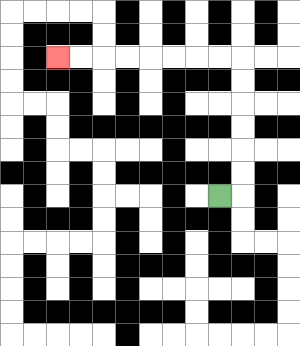{'start': '[9, 8]', 'end': '[2, 2]', 'path_directions': 'R,U,U,U,U,U,U,L,L,L,L,L,L,L,L', 'path_coordinates': '[[9, 8], [10, 8], [10, 7], [10, 6], [10, 5], [10, 4], [10, 3], [10, 2], [9, 2], [8, 2], [7, 2], [6, 2], [5, 2], [4, 2], [3, 2], [2, 2]]'}